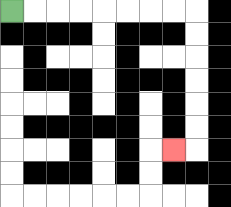{'start': '[0, 0]', 'end': '[7, 6]', 'path_directions': 'R,R,R,R,R,R,R,R,D,D,D,D,D,D,L', 'path_coordinates': '[[0, 0], [1, 0], [2, 0], [3, 0], [4, 0], [5, 0], [6, 0], [7, 0], [8, 0], [8, 1], [8, 2], [8, 3], [8, 4], [8, 5], [8, 6], [7, 6]]'}